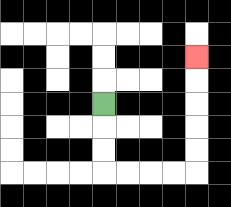{'start': '[4, 4]', 'end': '[8, 2]', 'path_directions': 'D,D,D,R,R,R,R,U,U,U,U,U', 'path_coordinates': '[[4, 4], [4, 5], [4, 6], [4, 7], [5, 7], [6, 7], [7, 7], [8, 7], [8, 6], [8, 5], [8, 4], [8, 3], [8, 2]]'}